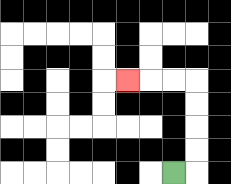{'start': '[7, 7]', 'end': '[5, 3]', 'path_directions': 'R,U,U,U,U,L,L,L', 'path_coordinates': '[[7, 7], [8, 7], [8, 6], [8, 5], [8, 4], [8, 3], [7, 3], [6, 3], [5, 3]]'}